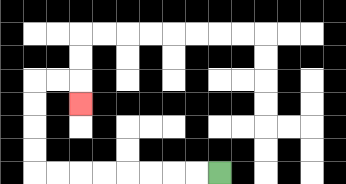{'start': '[9, 7]', 'end': '[3, 4]', 'path_directions': 'L,L,L,L,L,L,L,L,U,U,U,U,R,R,D', 'path_coordinates': '[[9, 7], [8, 7], [7, 7], [6, 7], [5, 7], [4, 7], [3, 7], [2, 7], [1, 7], [1, 6], [1, 5], [1, 4], [1, 3], [2, 3], [3, 3], [3, 4]]'}